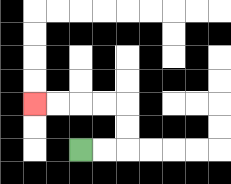{'start': '[3, 6]', 'end': '[1, 4]', 'path_directions': 'R,R,U,U,L,L,L,L', 'path_coordinates': '[[3, 6], [4, 6], [5, 6], [5, 5], [5, 4], [4, 4], [3, 4], [2, 4], [1, 4]]'}